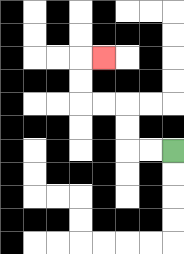{'start': '[7, 6]', 'end': '[4, 2]', 'path_directions': 'L,L,U,U,L,L,U,U,R', 'path_coordinates': '[[7, 6], [6, 6], [5, 6], [5, 5], [5, 4], [4, 4], [3, 4], [3, 3], [3, 2], [4, 2]]'}